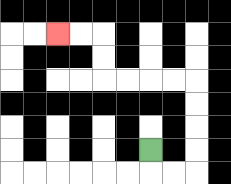{'start': '[6, 6]', 'end': '[2, 1]', 'path_directions': 'D,R,R,U,U,U,U,L,L,L,L,U,U,L,L', 'path_coordinates': '[[6, 6], [6, 7], [7, 7], [8, 7], [8, 6], [8, 5], [8, 4], [8, 3], [7, 3], [6, 3], [5, 3], [4, 3], [4, 2], [4, 1], [3, 1], [2, 1]]'}